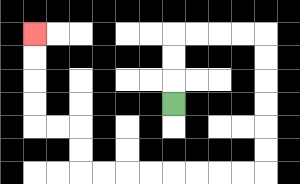{'start': '[7, 4]', 'end': '[1, 1]', 'path_directions': 'U,U,U,R,R,R,R,D,D,D,D,D,D,L,L,L,L,L,L,L,L,U,U,L,L,U,U,U,U', 'path_coordinates': '[[7, 4], [7, 3], [7, 2], [7, 1], [8, 1], [9, 1], [10, 1], [11, 1], [11, 2], [11, 3], [11, 4], [11, 5], [11, 6], [11, 7], [10, 7], [9, 7], [8, 7], [7, 7], [6, 7], [5, 7], [4, 7], [3, 7], [3, 6], [3, 5], [2, 5], [1, 5], [1, 4], [1, 3], [1, 2], [1, 1]]'}